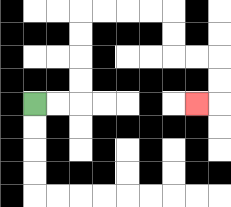{'start': '[1, 4]', 'end': '[8, 4]', 'path_directions': 'R,R,U,U,U,U,R,R,R,R,D,D,R,R,D,D,L', 'path_coordinates': '[[1, 4], [2, 4], [3, 4], [3, 3], [3, 2], [3, 1], [3, 0], [4, 0], [5, 0], [6, 0], [7, 0], [7, 1], [7, 2], [8, 2], [9, 2], [9, 3], [9, 4], [8, 4]]'}